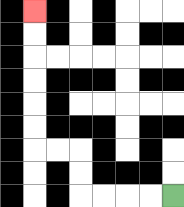{'start': '[7, 8]', 'end': '[1, 0]', 'path_directions': 'L,L,L,L,U,U,L,L,U,U,U,U,U,U', 'path_coordinates': '[[7, 8], [6, 8], [5, 8], [4, 8], [3, 8], [3, 7], [3, 6], [2, 6], [1, 6], [1, 5], [1, 4], [1, 3], [1, 2], [1, 1], [1, 0]]'}